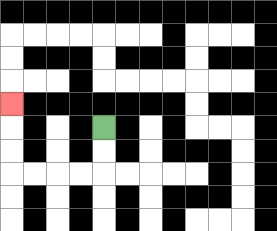{'start': '[4, 5]', 'end': '[0, 4]', 'path_directions': 'D,D,L,L,L,L,U,U,U', 'path_coordinates': '[[4, 5], [4, 6], [4, 7], [3, 7], [2, 7], [1, 7], [0, 7], [0, 6], [0, 5], [0, 4]]'}